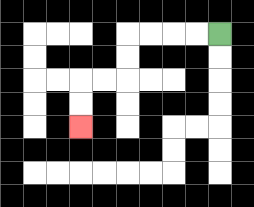{'start': '[9, 1]', 'end': '[3, 5]', 'path_directions': 'L,L,L,L,D,D,L,L,D,D', 'path_coordinates': '[[9, 1], [8, 1], [7, 1], [6, 1], [5, 1], [5, 2], [5, 3], [4, 3], [3, 3], [3, 4], [3, 5]]'}